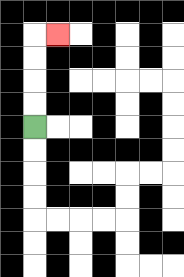{'start': '[1, 5]', 'end': '[2, 1]', 'path_directions': 'U,U,U,U,R', 'path_coordinates': '[[1, 5], [1, 4], [1, 3], [1, 2], [1, 1], [2, 1]]'}